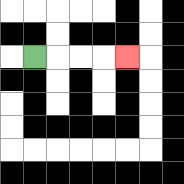{'start': '[1, 2]', 'end': '[5, 2]', 'path_directions': 'R,R,R,R', 'path_coordinates': '[[1, 2], [2, 2], [3, 2], [4, 2], [5, 2]]'}